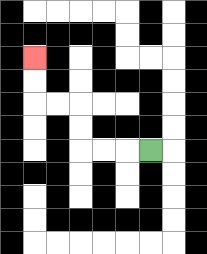{'start': '[6, 6]', 'end': '[1, 2]', 'path_directions': 'L,L,L,U,U,L,L,U,U', 'path_coordinates': '[[6, 6], [5, 6], [4, 6], [3, 6], [3, 5], [3, 4], [2, 4], [1, 4], [1, 3], [1, 2]]'}